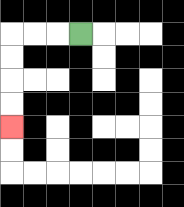{'start': '[3, 1]', 'end': '[0, 5]', 'path_directions': 'L,L,L,D,D,D,D', 'path_coordinates': '[[3, 1], [2, 1], [1, 1], [0, 1], [0, 2], [0, 3], [0, 4], [0, 5]]'}